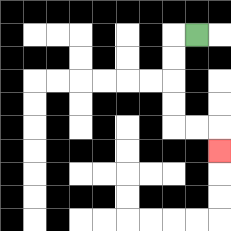{'start': '[8, 1]', 'end': '[9, 6]', 'path_directions': 'L,D,D,D,D,R,R,D', 'path_coordinates': '[[8, 1], [7, 1], [7, 2], [7, 3], [7, 4], [7, 5], [8, 5], [9, 5], [9, 6]]'}